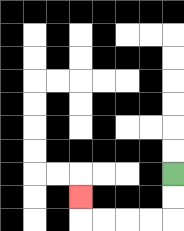{'start': '[7, 7]', 'end': '[3, 8]', 'path_directions': 'D,D,L,L,L,L,U', 'path_coordinates': '[[7, 7], [7, 8], [7, 9], [6, 9], [5, 9], [4, 9], [3, 9], [3, 8]]'}